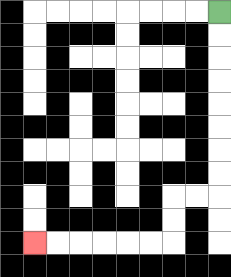{'start': '[9, 0]', 'end': '[1, 10]', 'path_directions': 'D,D,D,D,D,D,D,D,L,L,D,D,L,L,L,L,L,L', 'path_coordinates': '[[9, 0], [9, 1], [9, 2], [9, 3], [9, 4], [9, 5], [9, 6], [9, 7], [9, 8], [8, 8], [7, 8], [7, 9], [7, 10], [6, 10], [5, 10], [4, 10], [3, 10], [2, 10], [1, 10]]'}